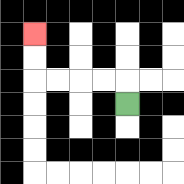{'start': '[5, 4]', 'end': '[1, 1]', 'path_directions': 'U,L,L,L,L,U,U', 'path_coordinates': '[[5, 4], [5, 3], [4, 3], [3, 3], [2, 3], [1, 3], [1, 2], [1, 1]]'}